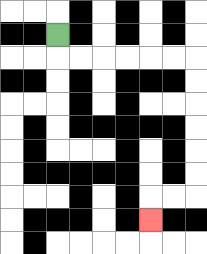{'start': '[2, 1]', 'end': '[6, 9]', 'path_directions': 'D,R,R,R,R,R,R,D,D,D,D,D,D,L,L,D', 'path_coordinates': '[[2, 1], [2, 2], [3, 2], [4, 2], [5, 2], [6, 2], [7, 2], [8, 2], [8, 3], [8, 4], [8, 5], [8, 6], [8, 7], [8, 8], [7, 8], [6, 8], [6, 9]]'}